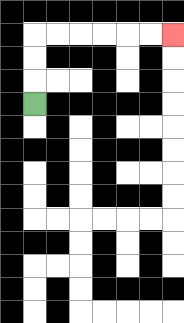{'start': '[1, 4]', 'end': '[7, 1]', 'path_directions': 'U,U,U,R,R,R,R,R,R', 'path_coordinates': '[[1, 4], [1, 3], [1, 2], [1, 1], [2, 1], [3, 1], [4, 1], [5, 1], [6, 1], [7, 1]]'}